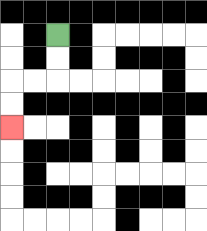{'start': '[2, 1]', 'end': '[0, 5]', 'path_directions': 'D,D,L,L,D,D', 'path_coordinates': '[[2, 1], [2, 2], [2, 3], [1, 3], [0, 3], [0, 4], [0, 5]]'}